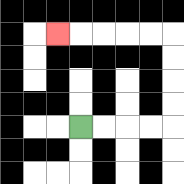{'start': '[3, 5]', 'end': '[2, 1]', 'path_directions': 'R,R,R,R,U,U,U,U,L,L,L,L,L', 'path_coordinates': '[[3, 5], [4, 5], [5, 5], [6, 5], [7, 5], [7, 4], [7, 3], [7, 2], [7, 1], [6, 1], [5, 1], [4, 1], [3, 1], [2, 1]]'}